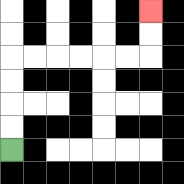{'start': '[0, 6]', 'end': '[6, 0]', 'path_directions': 'U,U,U,U,R,R,R,R,R,R,U,U', 'path_coordinates': '[[0, 6], [0, 5], [0, 4], [0, 3], [0, 2], [1, 2], [2, 2], [3, 2], [4, 2], [5, 2], [6, 2], [6, 1], [6, 0]]'}